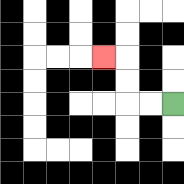{'start': '[7, 4]', 'end': '[4, 2]', 'path_directions': 'L,L,U,U,L', 'path_coordinates': '[[7, 4], [6, 4], [5, 4], [5, 3], [5, 2], [4, 2]]'}